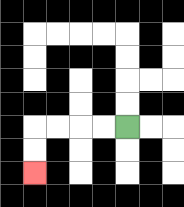{'start': '[5, 5]', 'end': '[1, 7]', 'path_directions': 'L,L,L,L,D,D', 'path_coordinates': '[[5, 5], [4, 5], [3, 5], [2, 5], [1, 5], [1, 6], [1, 7]]'}